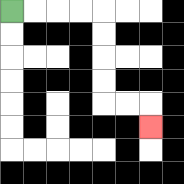{'start': '[0, 0]', 'end': '[6, 5]', 'path_directions': 'R,R,R,R,D,D,D,D,R,R,D', 'path_coordinates': '[[0, 0], [1, 0], [2, 0], [3, 0], [4, 0], [4, 1], [4, 2], [4, 3], [4, 4], [5, 4], [6, 4], [6, 5]]'}